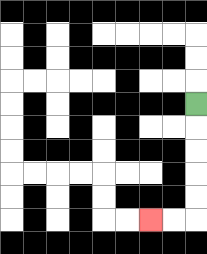{'start': '[8, 4]', 'end': '[6, 9]', 'path_directions': 'D,D,D,D,D,L,L', 'path_coordinates': '[[8, 4], [8, 5], [8, 6], [8, 7], [8, 8], [8, 9], [7, 9], [6, 9]]'}